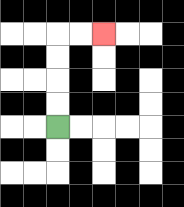{'start': '[2, 5]', 'end': '[4, 1]', 'path_directions': 'U,U,U,U,R,R', 'path_coordinates': '[[2, 5], [2, 4], [2, 3], [2, 2], [2, 1], [3, 1], [4, 1]]'}